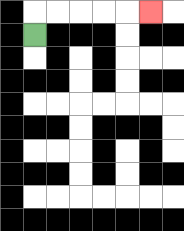{'start': '[1, 1]', 'end': '[6, 0]', 'path_directions': 'U,R,R,R,R,R', 'path_coordinates': '[[1, 1], [1, 0], [2, 0], [3, 0], [4, 0], [5, 0], [6, 0]]'}